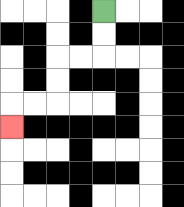{'start': '[4, 0]', 'end': '[0, 5]', 'path_directions': 'D,D,L,L,D,D,L,L,D', 'path_coordinates': '[[4, 0], [4, 1], [4, 2], [3, 2], [2, 2], [2, 3], [2, 4], [1, 4], [0, 4], [0, 5]]'}